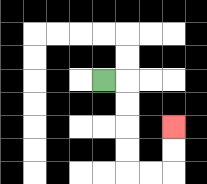{'start': '[4, 3]', 'end': '[7, 5]', 'path_directions': 'R,D,D,D,D,R,R,U,U', 'path_coordinates': '[[4, 3], [5, 3], [5, 4], [5, 5], [5, 6], [5, 7], [6, 7], [7, 7], [7, 6], [7, 5]]'}